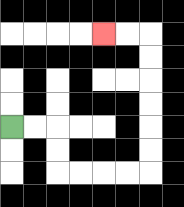{'start': '[0, 5]', 'end': '[4, 1]', 'path_directions': 'R,R,D,D,R,R,R,R,U,U,U,U,U,U,L,L', 'path_coordinates': '[[0, 5], [1, 5], [2, 5], [2, 6], [2, 7], [3, 7], [4, 7], [5, 7], [6, 7], [6, 6], [6, 5], [6, 4], [6, 3], [6, 2], [6, 1], [5, 1], [4, 1]]'}